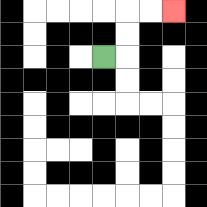{'start': '[4, 2]', 'end': '[7, 0]', 'path_directions': 'R,U,U,R,R', 'path_coordinates': '[[4, 2], [5, 2], [5, 1], [5, 0], [6, 0], [7, 0]]'}